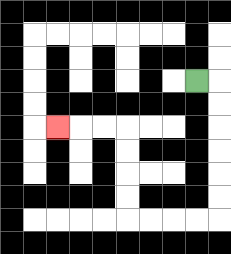{'start': '[8, 3]', 'end': '[2, 5]', 'path_directions': 'R,D,D,D,D,D,D,L,L,L,L,U,U,U,U,L,L,L', 'path_coordinates': '[[8, 3], [9, 3], [9, 4], [9, 5], [9, 6], [9, 7], [9, 8], [9, 9], [8, 9], [7, 9], [6, 9], [5, 9], [5, 8], [5, 7], [5, 6], [5, 5], [4, 5], [3, 5], [2, 5]]'}